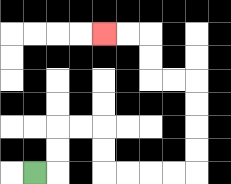{'start': '[1, 7]', 'end': '[4, 1]', 'path_directions': 'R,U,U,R,R,D,D,R,R,R,R,U,U,U,U,L,L,U,U,L,L', 'path_coordinates': '[[1, 7], [2, 7], [2, 6], [2, 5], [3, 5], [4, 5], [4, 6], [4, 7], [5, 7], [6, 7], [7, 7], [8, 7], [8, 6], [8, 5], [8, 4], [8, 3], [7, 3], [6, 3], [6, 2], [6, 1], [5, 1], [4, 1]]'}